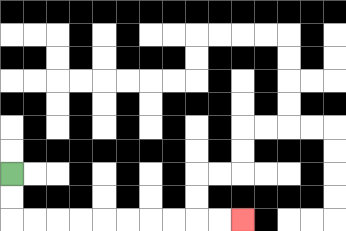{'start': '[0, 7]', 'end': '[10, 9]', 'path_directions': 'D,D,R,R,R,R,R,R,R,R,R,R', 'path_coordinates': '[[0, 7], [0, 8], [0, 9], [1, 9], [2, 9], [3, 9], [4, 9], [5, 9], [6, 9], [7, 9], [8, 9], [9, 9], [10, 9]]'}